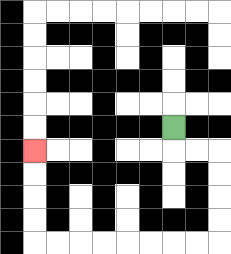{'start': '[7, 5]', 'end': '[1, 6]', 'path_directions': 'D,R,R,D,D,D,D,L,L,L,L,L,L,L,L,U,U,U,U', 'path_coordinates': '[[7, 5], [7, 6], [8, 6], [9, 6], [9, 7], [9, 8], [9, 9], [9, 10], [8, 10], [7, 10], [6, 10], [5, 10], [4, 10], [3, 10], [2, 10], [1, 10], [1, 9], [1, 8], [1, 7], [1, 6]]'}